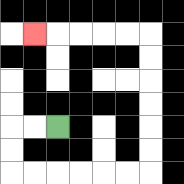{'start': '[2, 5]', 'end': '[1, 1]', 'path_directions': 'L,L,D,D,R,R,R,R,R,R,U,U,U,U,U,U,L,L,L,L,L', 'path_coordinates': '[[2, 5], [1, 5], [0, 5], [0, 6], [0, 7], [1, 7], [2, 7], [3, 7], [4, 7], [5, 7], [6, 7], [6, 6], [6, 5], [6, 4], [6, 3], [6, 2], [6, 1], [5, 1], [4, 1], [3, 1], [2, 1], [1, 1]]'}